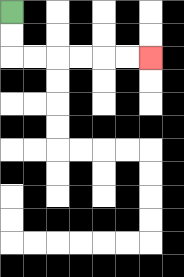{'start': '[0, 0]', 'end': '[6, 2]', 'path_directions': 'D,D,R,R,R,R,R,R', 'path_coordinates': '[[0, 0], [0, 1], [0, 2], [1, 2], [2, 2], [3, 2], [4, 2], [5, 2], [6, 2]]'}